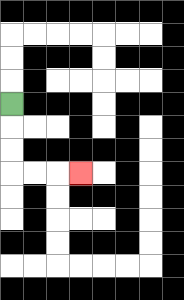{'start': '[0, 4]', 'end': '[3, 7]', 'path_directions': 'D,D,D,R,R,R', 'path_coordinates': '[[0, 4], [0, 5], [0, 6], [0, 7], [1, 7], [2, 7], [3, 7]]'}